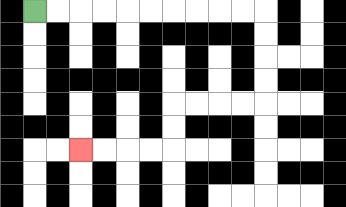{'start': '[1, 0]', 'end': '[3, 6]', 'path_directions': 'R,R,R,R,R,R,R,R,R,R,D,D,D,D,L,L,L,L,D,D,L,L,L,L', 'path_coordinates': '[[1, 0], [2, 0], [3, 0], [4, 0], [5, 0], [6, 0], [7, 0], [8, 0], [9, 0], [10, 0], [11, 0], [11, 1], [11, 2], [11, 3], [11, 4], [10, 4], [9, 4], [8, 4], [7, 4], [7, 5], [7, 6], [6, 6], [5, 6], [4, 6], [3, 6]]'}